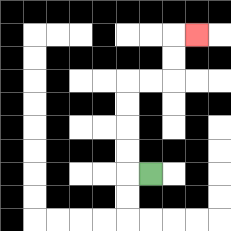{'start': '[6, 7]', 'end': '[8, 1]', 'path_directions': 'L,U,U,U,U,R,R,U,U,R', 'path_coordinates': '[[6, 7], [5, 7], [5, 6], [5, 5], [5, 4], [5, 3], [6, 3], [7, 3], [7, 2], [7, 1], [8, 1]]'}